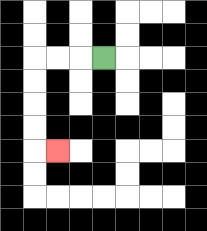{'start': '[4, 2]', 'end': '[2, 6]', 'path_directions': 'L,L,L,D,D,D,D,R', 'path_coordinates': '[[4, 2], [3, 2], [2, 2], [1, 2], [1, 3], [1, 4], [1, 5], [1, 6], [2, 6]]'}